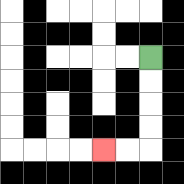{'start': '[6, 2]', 'end': '[4, 6]', 'path_directions': 'D,D,D,D,L,L', 'path_coordinates': '[[6, 2], [6, 3], [6, 4], [6, 5], [6, 6], [5, 6], [4, 6]]'}